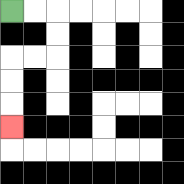{'start': '[0, 0]', 'end': '[0, 5]', 'path_directions': 'R,R,D,D,L,L,D,D,D', 'path_coordinates': '[[0, 0], [1, 0], [2, 0], [2, 1], [2, 2], [1, 2], [0, 2], [0, 3], [0, 4], [0, 5]]'}